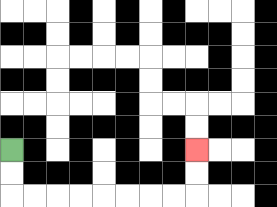{'start': '[0, 6]', 'end': '[8, 6]', 'path_directions': 'D,D,R,R,R,R,R,R,R,R,U,U', 'path_coordinates': '[[0, 6], [0, 7], [0, 8], [1, 8], [2, 8], [3, 8], [4, 8], [5, 8], [6, 8], [7, 8], [8, 8], [8, 7], [8, 6]]'}